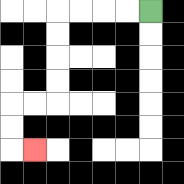{'start': '[6, 0]', 'end': '[1, 6]', 'path_directions': 'L,L,L,L,D,D,D,D,L,L,D,D,R', 'path_coordinates': '[[6, 0], [5, 0], [4, 0], [3, 0], [2, 0], [2, 1], [2, 2], [2, 3], [2, 4], [1, 4], [0, 4], [0, 5], [0, 6], [1, 6]]'}